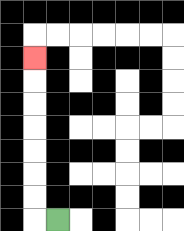{'start': '[2, 9]', 'end': '[1, 2]', 'path_directions': 'L,U,U,U,U,U,U,U', 'path_coordinates': '[[2, 9], [1, 9], [1, 8], [1, 7], [1, 6], [1, 5], [1, 4], [1, 3], [1, 2]]'}